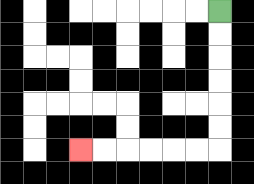{'start': '[9, 0]', 'end': '[3, 6]', 'path_directions': 'D,D,D,D,D,D,L,L,L,L,L,L', 'path_coordinates': '[[9, 0], [9, 1], [9, 2], [9, 3], [9, 4], [9, 5], [9, 6], [8, 6], [7, 6], [6, 6], [5, 6], [4, 6], [3, 6]]'}